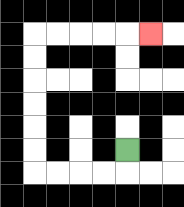{'start': '[5, 6]', 'end': '[6, 1]', 'path_directions': 'D,L,L,L,L,U,U,U,U,U,U,R,R,R,R,R', 'path_coordinates': '[[5, 6], [5, 7], [4, 7], [3, 7], [2, 7], [1, 7], [1, 6], [1, 5], [1, 4], [1, 3], [1, 2], [1, 1], [2, 1], [3, 1], [4, 1], [5, 1], [6, 1]]'}